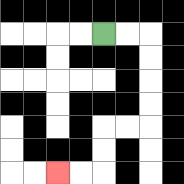{'start': '[4, 1]', 'end': '[2, 7]', 'path_directions': 'R,R,D,D,D,D,L,L,D,D,L,L', 'path_coordinates': '[[4, 1], [5, 1], [6, 1], [6, 2], [6, 3], [6, 4], [6, 5], [5, 5], [4, 5], [4, 6], [4, 7], [3, 7], [2, 7]]'}